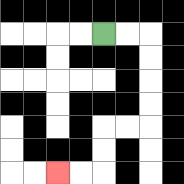{'start': '[4, 1]', 'end': '[2, 7]', 'path_directions': 'R,R,D,D,D,D,L,L,D,D,L,L', 'path_coordinates': '[[4, 1], [5, 1], [6, 1], [6, 2], [6, 3], [6, 4], [6, 5], [5, 5], [4, 5], [4, 6], [4, 7], [3, 7], [2, 7]]'}